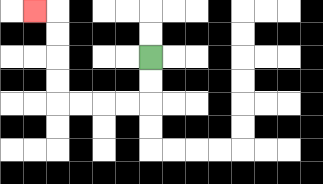{'start': '[6, 2]', 'end': '[1, 0]', 'path_directions': 'D,D,L,L,L,L,U,U,U,U,L', 'path_coordinates': '[[6, 2], [6, 3], [6, 4], [5, 4], [4, 4], [3, 4], [2, 4], [2, 3], [2, 2], [2, 1], [2, 0], [1, 0]]'}